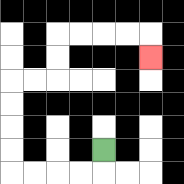{'start': '[4, 6]', 'end': '[6, 2]', 'path_directions': 'D,L,L,L,L,U,U,U,U,R,R,U,U,R,R,R,R,D', 'path_coordinates': '[[4, 6], [4, 7], [3, 7], [2, 7], [1, 7], [0, 7], [0, 6], [0, 5], [0, 4], [0, 3], [1, 3], [2, 3], [2, 2], [2, 1], [3, 1], [4, 1], [5, 1], [6, 1], [6, 2]]'}